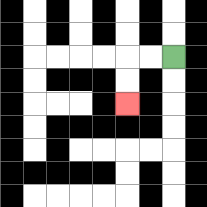{'start': '[7, 2]', 'end': '[5, 4]', 'path_directions': 'L,L,D,D', 'path_coordinates': '[[7, 2], [6, 2], [5, 2], [5, 3], [5, 4]]'}